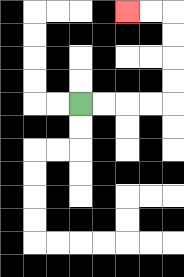{'start': '[3, 4]', 'end': '[5, 0]', 'path_directions': 'R,R,R,R,U,U,U,U,L,L', 'path_coordinates': '[[3, 4], [4, 4], [5, 4], [6, 4], [7, 4], [7, 3], [7, 2], [7, 1], [7, 0], [6, 0], [5, 0]]'}